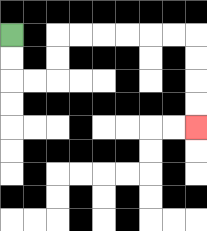{'start': '[0, 1]', 'end': '[8, 5]', 'path_directions': 'D,D,R,R,U,U,R,R,R,R,R,R,D,D,D,D', 'path_coordinates': '[[0, 1], [0, 2], [0, 3], [1, 3], [2, 3], [2, 2], [2, 1], [3, 1], [4, 1], [5, 1], [6, 1], [7, 1], [8, 1], [8, 2], [8, 3], [8, 4], [8, 5]]'}